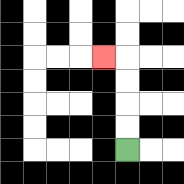{'start': '[5, 6]', 'end': '[4, 2]', 'path_directions': 'U,U,U,U,L', 'path_coordinates': '[[5, 6], [5, 5], [5, 4], [5, 3], [5, 2], [4, 2]]'}